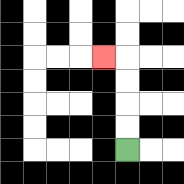{'start': '[5, 6]', 'end': '[4, 2]', 'path_directions': 'U,U,U,U,L', 'path_coordinates': '[[5, 6], [5, 5], [5, 4], [5, 3], [5, 2], [4, 2]]'}